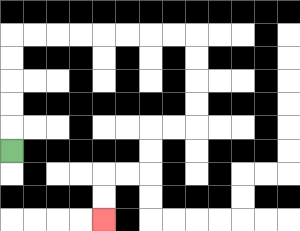{'start': '[0, 6]', 'end': '[4, 9]', 'path_directions': 'U,U,U,U,U,R,R,R,R,R,R,R,R,D,D,D,D,L,L,D,D,L,L,D,D', 'path_coordinates': '[[0, 6], [0, 5], [0, 4], [0, 3], [0, 2], [0, 1], [1, 1], [2, 1], [3, 1], [4, 1], [5, 1], [6, 1], [7, 1], [8, 1], [8, 2], [8, 3], [8, 4], [8, 5], [7, 5], [6, 5], [6, 6], [6, 7], [5, 7], [4, 7], [4, 8], [4, 9]]'}